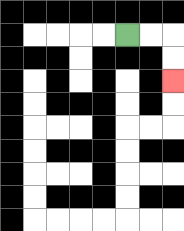{'start': '[5, 1]', 'end': '[7, 3]', 'path_directions': 'R,R,D,D', 'path_coordinates': '[[5, 1], [6, 1], [7, 1], [7, 2], [7, 3]]'}